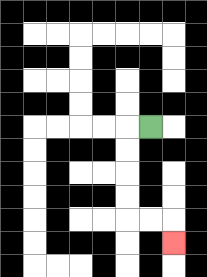{'start': '[6, 5]', 'end': '[7, 10]', 'path_directions': 'L,D,D,D,D,R,R,D', 'path_coordinates': '[[6, 5], [5, 5], [5, 6], [5, 7], [5, 8], [5, 9], [6, 9], [7, 9], [7, 10]]'}